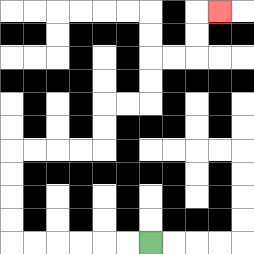{'start': '[6, 10]', 'end': '[9, 0]', 'path_directions': 'L,L,L,L,L,L,U,U,U,U,R,R,R,R,U,U,R,R,U,U,R,R,U,U,R', 'path_coordinates': '[[6, 10], [5, 10], [4, 10], [3, 10], [2, 10], [1, 10], [0, 10], [0, 9], [0, 8], [0, 7], [0, 6], [1, 6], [2, 6], [3, 6], [4, 6], [4, 5], [4, 4], [5, 4], [6, 4], [6, 3], [6, 2], [7, 2], [8, 2], [8, 1], [8, 0], [9, 0]]'}